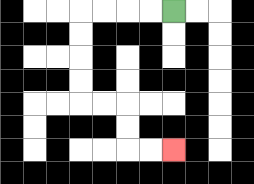{'start': '[7, 0]', 'end': '[7, 6]', 'path_directions': 'L,L,L,L,D,D,D,D,R,R,D,D,R,R', 'path_coordinates': '[[7, 0], [6, 0], [5, 0], [4, 0], [3, 0], [3, 1], [3, 2], [3, 3], [3, 4], [4, 4], [5, 4], [5, 5], [5, 6], [6, 6], [7, 6]]'}